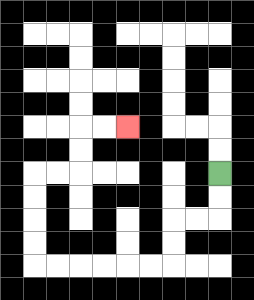{'start': '[9, 7]', 'end': '[5, 5]', 'path_directions': 'D,D,L,L,D,D,L,L,L,L,L,L,U,U,U,U,R,R,U,U,R,R', 'path_coordinates': '[[9, 7], [9, 8], [9, 9], [8, 9], [7, 9], [7, 10], [7, 11], [6, 11], [5, 11], [4, 11], [3, 11], [2, 11], [1, 11], [1, 10], [1, 9], [1, 8], [1, 7], [2, 7], [3, 7], [3, 6], [3, 5], [4, 5], [5, 5]]'}